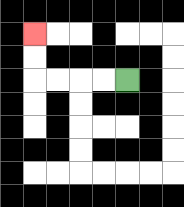{'start': '[5, 3]', 'end': '[1, 1]', 'path_directions': 'L,L,L,L,U,U', 'path_coordinates': '[[5, 3], [4, 3], [3, 3], [2, 3], [1, 3], [1, 2], [1, 1]]'}